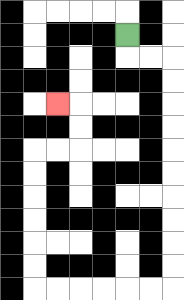{'start': '[5, 1]', 'end': '[2, 4]', 'path_directions': 'D,R,R,D,D,D,D,D,D,D,D,D,D,L,L,L,L,L,L,U,U,U,U,U,U,R,R,U,U,L', 'path_coordinates': '[[5, 1], [5, 2], [6, 2], [7, 2], [7, 3], [7, 4], [7, 5], [7, 6], [7, 7], [7, 8], [7, 9], [7, 10], [7, 11], [7, 12], [6, 12], [5, 12], [4, 12], [3, 12], [2, 12], [1, 12], [1, 11], [1, 10], [1, 9], [1, 8], [1, 7], [1, 6], [2, 6], [3, 6], [3, 5], [3, 4], [2, 4]]'}